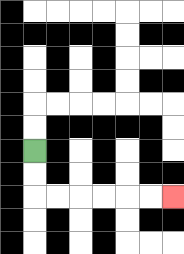{'start': '[1, 6]', 'end': '[7, 8]', 'path_directions': 'D,D,R,R,R,R,R,R', 'path_coordinates': '[[1, 6], [1, 7], [1, 8], [2, 8], [3, 8], [4, 8], [5, 8], [6, 8], [7, 8]]'}